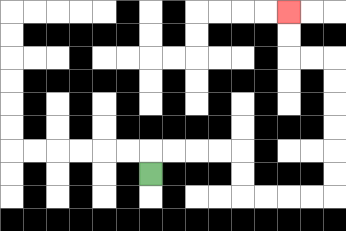{'start': '[6, 7]', 'end': '[12, 0]', 'path_directions': 'U,R,R,R,R,D,D,R,R,R,R,U,U,U,U,U,U,L,L,U,U', 'path_coordinates': '[[6, 7], [6, 6], [7, 6], [8, 6], [9, 6], [10, 6], [10, 7], [10, 8], [11, 8], [12, 8], [13, 8], [14, 8], [14, 7], [14, 6], [14, 5], [14, 4], [14, 3], [14, 2], [13, 2], [12, 2], [12, 1], [12, 0]]'}